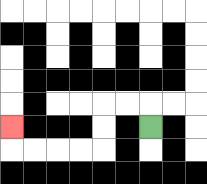{'start': '[6, 5]', 'end': '[0, 5]', 'path_directions': 'U,L,L,D,D,L,L,L,L,U', 'path_coordinates': '[[6, 5], [6, 4], [5, 4], [4, 4], [4, 5], [4, 6], [3, 6], [2, 6], [1, 6], [0, 6], [0, 5]]'}